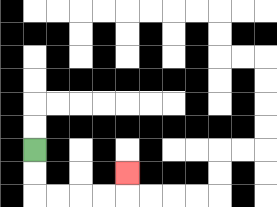{'start': '[1, 6]', 'end': '[5, 7]', 'path_directions': 'D,D,R,R,R,R,U', 'path_coordinates': '[[1, 6], [1, 7], [1, 8], [2, 8], [3, 8], [4, 8], [5, 8], [5, 7]]'}